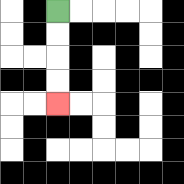{'start': '[2, 0]', 'end': '[2, 4]', 'path_directions': 'D,D,D,D', 'path_coordinates': '[[2, 0], [2, 1], [2, 2], [2, 3], [2, 4]]'}